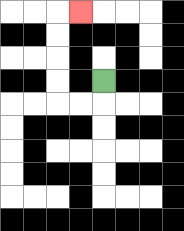{'start': '[4, 3]', 'end': '[3, 0]', 'path_directions': 'D,L,L,U,U,U,U,R', 'path_coordinates': '[[4, 3], [4, 4], [3, 4], [2, 4], [2, 3], [2, 2], [2, 1], [2, 0], [3, 0]]'}